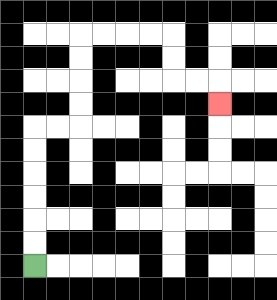{'start': '[1, 11]', 'end': '[9, 4]', 'path_directions': 'U,U,U,U,U,U,R,R,U,U,U,U,R,R,R,R,D,D,R,R,D', 'path_coordinates': '[[1, 11], [1, 10], [1, 9], [1, 8], [1, 7], [1, 6], [1, 5], [2, 5], [3, 5], [3, 4], [3, 3], [3, 2], [3, 1], [4, 1], [5, 1], [6, 1], [7, 1], [7, 2], [7, 3], [8, 3], [9, 3], [9, 4]]'}